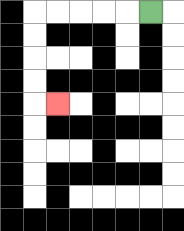{'start': '[6, 0]', 'end': '[2, 4]', 'path_directions': 'L,L,L,L,L,D,D,D,D,R', 'path_coordinates': '[[6, 0], [5, 0], [4, 0], [3, 0], [2, 0], [1, 0], [1, 1], [1, 2], [1, 3], [1, 4], [2, 4]]'}